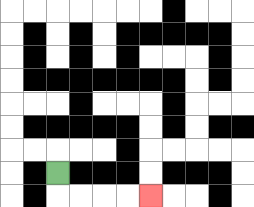{'start': '[2, 7]', 'end': '[6, 8]', 'path_directions': 'D,R,R,R,R', 'path_coordinates': '[[2, 7], [2, 8], [3, 8], [4, 8], [5, 8], [6, 8]]'}